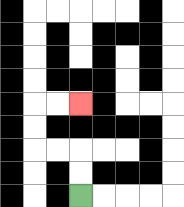{'start': '[3, 8]', 'end': '[3, 4]', 'path_directions': 'U,U,L,L,U,U,R,R', 'path_coordinates': '[[3, 8], [3, 7], [3, 6], [2, 6], [1, 6], [1, 5], [1, 4], [2, 4], [3, 4]]'}